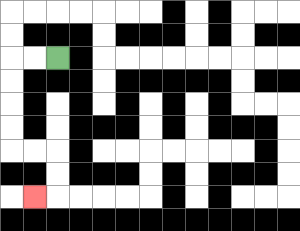{'start': '[2, 2]', 'end': '[1, 8]', 'path_directions': 'L,L,D,D,D,D,R,R,D,D,L', 'path_coordinates': '[[2, 2], [1, 2], [0, 2], [0, 3], [0, 4], [0, 5], [0, 6], [1, 6], [2, 6], [2, 7], [2, 8], [1, 8]]'}